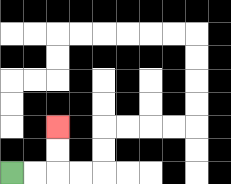{'start': '[0, 7]', 'end': '[2, 5]', 'path_directions': 'R,R,U,U', 'path_coordinates': '[[0, 7], [1, 7], [2, 7], [2, 6], [2, 5]]'}